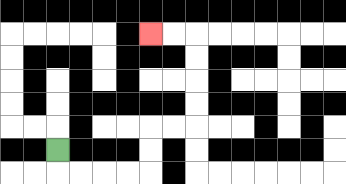{'start': '[2, 6]', 'end': '[6, 1]', 'path_directions': 'D,R,R,R,R,U,U,R,R,U,U,U,U,L,L', 'path_coordinates': '[[2, 6], [2, 7], [3, 7], [4, 7], [5, 7], [6, 7], [6, 6], [6, 5], [7, 5], [8, 5], [8, 4], [8, 3], [8, 2], [8, 1], [7, 1], [6, 1]]'}